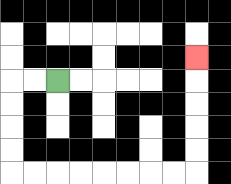{'start': '[2, 3]', 'end': '[8, 2]', 'path_directions': 'L,L,D,D,D,D,R,R,R,R,R,R,R,R,U,U,U,U,U', 'path_coordinates': '[[2, 3], [1, 3], [0, 3], [0, 4], [0, 5], [0, 6], [0, 7], [1, 7], [2, 7], [3, 7], [4, 7], [5, 7], [6, 7], [7, 7], [8, 7], [8, 6], [8, 5], [8, 4], [8, 3], [8, 2]]'}